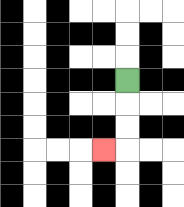{'start': '[5, 3]', 'end': '[4, 6]', 'path_directions': 'D,D,D,L', 'path_coordinates': '[[5, 3], [5, 4], [5, 5], [5, 6], [4, 6]]'}